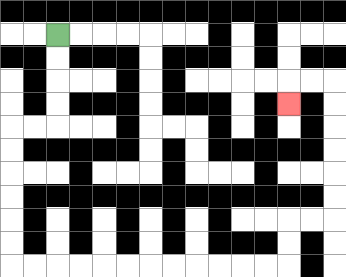{'start': '[2, 1]', 'end': '[12, 4]', 'path_directions': 'D,D,D,D,L,L,D,D,D,D,D,D,R,R,R,R,R,R,R,R,R,R,R,R,U,U,R,R,U,U,U,U,U,U,L,L,D', 'path_coordinates': '[[2, 1], [2, 2], [2, 3], [2, 4], [2, 5], [1, 5], [0, 5], [0, 6], [0, 7], [0, 8], [0, 9], [0, 10], [0, 11], [1, 11], [2, 11], [3, 11], [4, 11], [5, 11], [6, 11], [7, 11], [8, 11], [9, 11], [10, 11], [11, 11], [12, 11], [12, 10], [12, 9], [13, 9], [14, 9], [14, 8], [14, 7], [14, 6], [14, 5], [14, 4], [14, 3], [13, 3], [12, 3], [12, 4]]'}